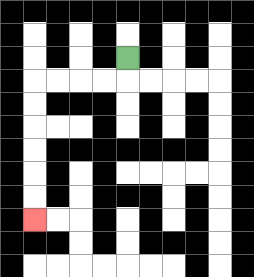{'start': '[5, 2]', 'end': '[1, 9]', 'path_directions': 'D,L,L,L,L,D,D,D,D,D,D', 'path_coordinates': '[[5, 2], [5, 3], [4, 3], [3, 3], [2, 3], [1, 3], [1, 4], [1, 5], [1, 6], [1, 7], [1, 8], [1, 9]]'}